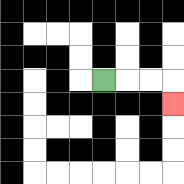{'start': '[4, 3]', 'end': '[7, 4]', 'path_directions': 'R,R,R,D', 'path_coordinates': '[[4, 3], [5, 3], [6, 3], [7, 3], [7, 4]]'}